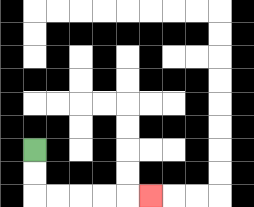{'start': '[1, 6]', 'end': '[6, 8]', 'path_directions': 'D,D,R,R,R,R,R', 'path_coordinates': '[[1, 6], [1, 7], [1, 8], [2, 8], [3, 8], [4, 8], [5, 8], [6, 8]]'}